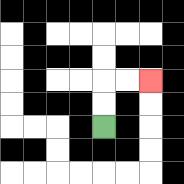{'start': '[4, 5]', 'end': '[6, 3]', 'path_directions': 'U,U,R,R', 'path_coordinates': '[[4, 5], [4, 4], [4, 3], [5, 3], [6, 3]]'}